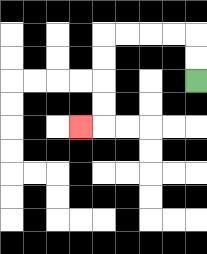{'start': '[8, 3]', 'end': '[3, 5]', 'path_directions': 'U,U,L,L,L,L,D,D,D,D,L', 'path_coordinates': '[[8, 3], [8, 2], [8, 1], [7, 1], [6, 1], [5, 1], [4, 1], [4, 2], [4, 3], [4, 4], [4, 5], [3, 5]]'}